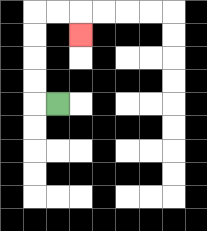{'start': '[2, 4]', 'end': '[3, 1]', 'path_directions': 'L,U,U,U,U,R,R,D', 'path_coordinates': '[[2, 4], [1, 4], [1, 3], [1, 2], [1, 1], [1, 0], [2, 0], [3, 0], [3, 1]]'}